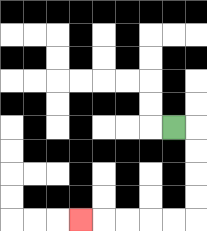{'start': '[7, 5]', 'end': '[3, 9]', 'path_directions': 'R,D,D,D,D,L,L,L,L,L', 'path_coordinates': '[[7, 5], [8, 5], [8, 6], [8, 7], [8, 8], [8, 9], [7, 9], [6, 9], [5, 9], [4, 9], [3, 9]]'}